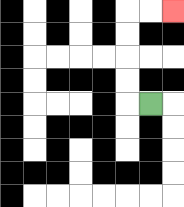{'start': '[6, 4]', 'end': '[7, 0]', 'path_directions': 'L,U,U,U,U,R,R', 'path_coordinates': '[[6, 4], [5, 4], [5, 3], [5, 2], [5, 1], [5, 0], [6, 0], [7, 0]]'}